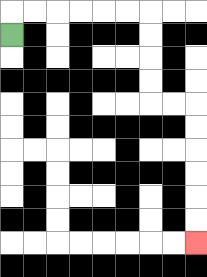{'start': '[0, 1]', 'end': '[8, 10]', 'path_directions': 'U,R,R,R,R,R,R,D,D,D,D,R,R,D,D,D,D,D,D', 'path_coordinates': '[[0, 1], [0, 0], [1, 0], [2, 0], [3, 0], [4, 0], [5, 0], [6, 0], [6, 1], [6, 2], [6, 3], [6, 4], [7, 4], [8, 4], [8, 5], [8, 6], [8, 7], [8, 8], [8, 9], [8, 10]]'}